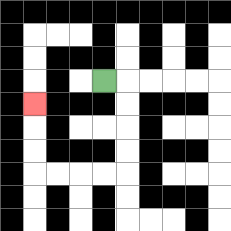{'start': '[4, 3]', 'end': '[1, 4]', 'path_directions': 'R,D,D,D,D,L,L,L,L,U,U,U', 'path_coordinates': '[[4, 3], [5, 3], [5, 4], [5, 5], [5, 6], [5, 7], [4, 7], [3, 7], [2, 7], [1, 7], [1, 6], [1, 5], [1, 4]]'}